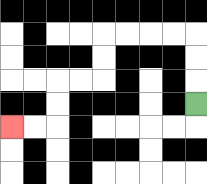{'start': '[8, 4]', 'end': '[0, 5]', 'path_directions': 'U,U,U,L,L,L,L,D,D,L,L,D,D,L,L', 'path_coordinates': '[[8, 4], [8, 3], [8, 2], [8, 1], [7, 1], [6, 1], [5, 1], [4, 1], [4, 2], [4, 3], [3, 3], [2, 3], [2, 4], [2, 5], [1, 5], [0, 5]]'}